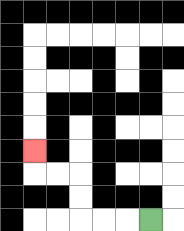{'start': '[6, 9]', 'end': '[1, 6]', 'path_directions': 'L,L,L,U,U,L,L,U', 'path_coordinates': '[[6, 9], [5, 9], [4, 9], [3, 9], [3, 8], [3, 7], [2, 7], [1, 7], [1, 6]]'}